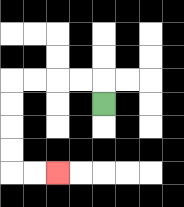{'start': '[4, 4]', 'end': '[2, 7]', 'path_directions': 'U,L,L,L,L,D,D,D,D,R,R', 'path_coordinates': '[[4, 4], [4, 3], [3, 3], [2, 3], [1, 3], [0, 3], [0, 4], [0, 5], [0, 6], [0, 7], [1, 7], [2, 7]]'}